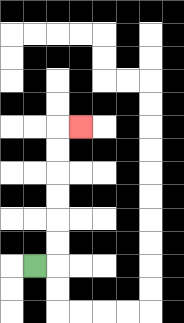{'start': '[1, 11]', 'end': '[3, 5]', 'path_directions': 'R,U,U,U,U,U,U,R', 'path_coordinates': '[[1, 11], [2, 11], [2, 10], [2, 9], [2, 8], [2, 7], [2, 6], [2, 5], [3, 5]]'}